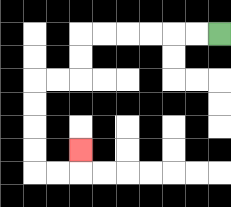{'start': '[9, 1]', 'end': '[3, 6]', 'path_directions': 'L,L,L,L,L,L,D,D,L,L,D,D,D,D,R,R,U', 'path_coordinates': '[[9, 1], [8, 1], [7, 1], [6, 1], [5, 1], [4, 1], [3, 1], [3, 2], [3, 3], [2, 3], [1, 3], [1, 4], [1, 5], [1, 6], [1, 7], [2, 7], [3, 7], [3, 6]]'}